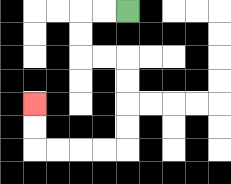{'start': '[5, 0]', 'end': '[1, 4]', 'path_directions': 'L,L,D,D,R,R,D,D,D,D,L,L,L,L,U,U', 'path_coordinates': '[[5, 0], [4, 0], [3, 0], [3, 1], [3, 2], [4, 2], [5, 2], [5, 3], [5, 4], [5, 5], [5, 6], [4, 6], [3, 6], [2, 6], [1, 6], [1, 5], [1, 4]]'}